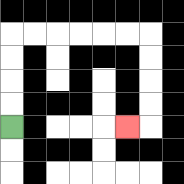{'start': '[0, 5]', 'end': '[5, 5]', 'path_directions': 'U,U,U,U,R,R,R,R,R,R,D,D,D,D,L', 'path_coordinates': '[[0, 5], [0, 4], [0, 3], [0, 2], [0, 1], [1, 1], [2, 1], [3, 1], [4, 1], [5, 1], [6, 1], [6, 2], [6, 3], [6, 4], [6, 5], [5, 5]]'}